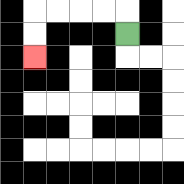{'start': '[5, 1]', 'end': '[1, 2]', 'path_directions': 'U,L,L,L,L,D,D', 'path_coordinates': '[[5, 1], [5, 0], [4, 0], [3, 0], [2, 0], [1, 0], [1, 1], [1, 2]]'}